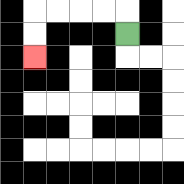{'start': '[5, 1]', 'end': '[1, 2]', 'path_directions': 'U,L,L,L,L,D,D', 'path_coordinates': '[[5, 1], [5, 0], [4, 0], [3, 0], [2, 0], [1, 0], [1, 1], [1, 2]]'}